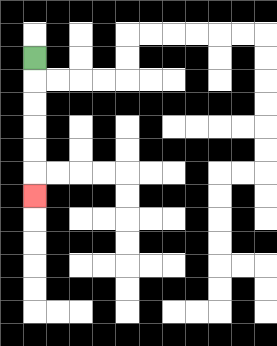{'start': '[1, 2]', 'end': '[1, 8]', 'path_directions': 'D,D,D,D,D,D', 'path_coordinates': '[[1, 2], [1, 3], [1, 4], [1, 5], [1, 6], [1, 7], [1, 8]]'}